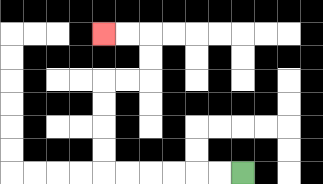{'start': '[10, 7]', 'end': '[4, 1]', 'path_directions': 'L,L,L,L,L,L,U,U,U,U,R,R,U,U,L,L', 'path_coordinates': '[[10, 7], [9, 7], [8, 7], [7, 7], [6, 7], [5, 7], [4, 7], [4, 6], [4, 5], [4, 4], [4, 3], [5, 3], [6, 3], [6, 2], [6, 1], [5, 1], [4, 1]]'}